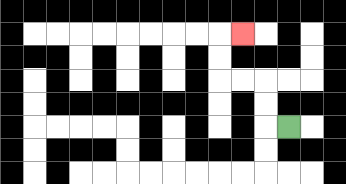{'start': '[12, 5]', 'end': '[10, 1]', 'path_directions': 'L,U,U,L,L,U,U,R', 'path_coordinates': '[[12, 5], [11, 5], [11, 4], [11, 3], [10, 3], [9, 3], [9, 2], [9, 1], [10, 1]]'}